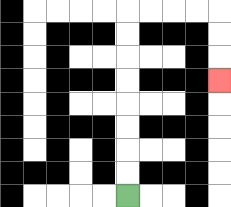{'start': '[5, 8]', 'end': '[9, 3]', 'path_directions': 'U,U,U,U,U,U,U,U,R,R,R,R,D,D,D', 'path_coordinates': '[[5, 8], [5, 7], [5, 6], [5, 5], [5, 4], [5, 3], [5, 2], [5, 1], [5, 0], [6, 0], [7, 0], [8, 0], [9, 0], [9, 1], [9, 2], [9, 3]]'}